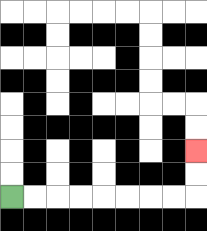{'start': '[0, 8]', 'end': '[8, 6]', 'path_directions': 'R,R,R,R,R,R,R,R,U,U', 'path_coordinates': '[[0, 8], [1, 8], [2, 8], [3, 8], [4, 8], [5, 8], [6, 8], [7, 8], [8, 8], [8, 7], [8, 6]]'}